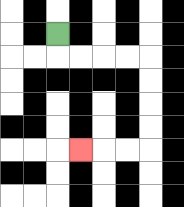{'start': '[2, 1]', 'end': '[3, 6]', 'path_directions': 'D,R,R,R,R,D,D,D,D,L,L,L', 'path_coordinates': '[[2, 1], [2, 2], [3, 2], [4, 2], [5, 2], [6, 2], [6, 3], [6, 4], [6, 5], [6, 6], [5, 6], [4, 6], [3, 6]]'}